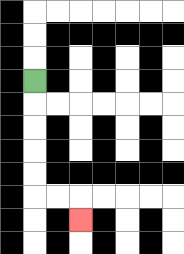{'start': '[1, 3]', 'end': '[3, 9]', 'path_directions': 'D,D,D,D,D,R,R,D', 'path_coordinates': '[[1, 3], [1, 4], [1, 5], [1, 6], [1, 7], [1, 8], [2, 8], [3, 8], [3, 9]]'}